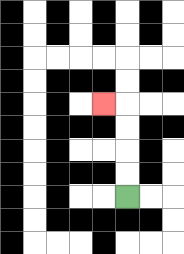{'start': '[5, 8]', 'end': '[4, 4]', 'path_directions': 'U,U,U,U,L', 'path_coordinates': '[[5, 8], [5, 7], [5, 6], [5, 5], [5, 4], [4, 4]]'}